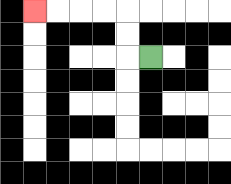{'start': '[6, 2]', 'end': '[1, 0]', 'path_directions': 'L,U,U,L,L,L,L', 'path_coordinates': '[[6, 2], [5, 2], [5, 1], [5, 0], [4, 0], [3, 0], [2, 0], [1, 0]]'}